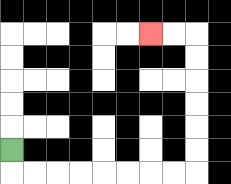{'start': '[0, 6]', 'end': '[6, 1]', 'path_directions': 'D,R,R,R,R,R,R,R,R,U,U,U,U,U,U,L,L', 'path_coordinates': '[[0, 6], [0, 7], [1, 7], [2, 7], [3, 7], [4, 7], [5, 7], [6, 7], [7, 7], [8, 7], [8, 6], [8, 5], [8, 4], [8, 3], [8, 2], [8, 1], [7, 1], [6, 1]]'}